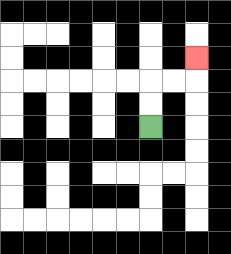{'start': '[6, 5]', 'end': '[8, 2]', 'path_directions': 'U,U,R,R,U', 'path_coordinates': '[[6, 5], [6, 4], [6, 3], [7, 3], [8, 3], [8, 2]]'}